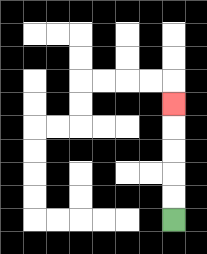{'start': '[7, 9]', 'end': '[7, 4]', 'path_directions': 'U,U,U,U,U', 'path_coordinates': '[[7, 9], [7, 8], [7, 7], [7, 6], [7, 5], [7, 4]]'}